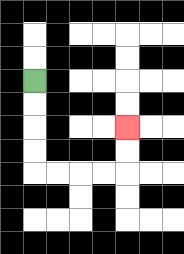{'start': '[1, 3]', 'end': '[5, 5]', 'path_directions': 'D,D,D,D,R,R,R,R,U,U', 'path_coordinates': '[[1, 3], [1, 4], [1, 5], [1, 6], [1, 7], [2, 7], [3, 7], [4, 7], [5, 7], [5, 6], [5, 5]]'}